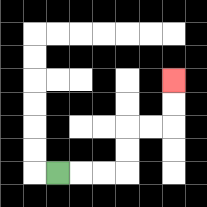{'start': '[2, 7]', 'end': '[7, 3]', 'path_directions': 'R,R,R,U,U,R,R,U,U', 'path_coordinates': '[[2, 7], [3, 7], [4, 7], [5, 7], [5, 6], [5, 5], [6, 5], [7, 5], [7, 4], [7, 3]]'}